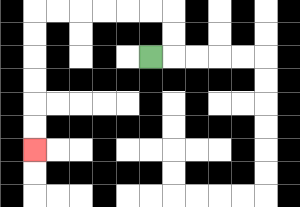{'start': '[6, 2]', 'end': '[1, 6]', 'path_directions': 'R,U,U,L,L,L,L,L,L,D,D,D,D,D,D', 'path_coordinates': '[[6, 2], [7, 2], [7, 1], [7, 0], [6, 0], [5, 0], [4, 0], [3, 0], [2, 0], [1, 0], [1, 1], [1, 2], [1, 3], [1, 4], [1, 5], [1, 6]]'}